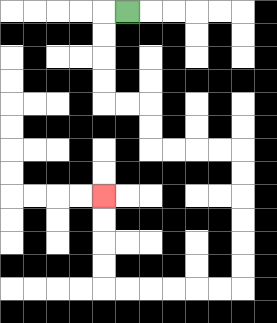{'start': '[5, 0]', 'end': '[4, 8]', 'path_directions': 'L,D,D,D,D,R,R,D,D,R,R,R,R,D,D,D,D,D,D,L,L,L,L,L,L,U,U,U,U', 'path_coordinates': '[[5, 0], [4, 0], [4, 1], [4, 2], [4, 3], [4, 4], [5, 4], [6, 4], [6, 5], [6, 6], [7, 6], [8, 6], [9, 6], [10, 6], [10, 7], [10, 8], [10, 9], [10, 10], [10, 11], [10, 12], [9, 12], [8, 12], [7, 12], [6, 12], [5, 12], [4, 12], [4, 11], [4, 10], [4, 9], [4, 8]]'}